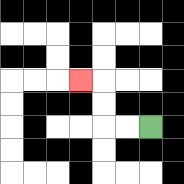{'start': '[6, 5]', 'end': '[3, 3]', 'path_directions': 'L,L,U,U,L', 'path_coordinates': '[[6, 5], [5, 5], [4, 5], [4, 4], [4, 3], [3, 3]]'}